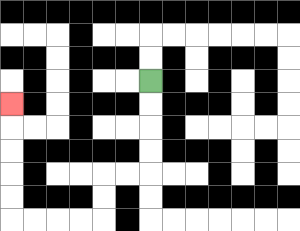{'start': '[6, 3]', 'end': '[0, 4]', 'path_directions': 'D,D,D,D,L,L,D,D,L,L,L,L,U,U,U,U,U', 'path_coordinates': '[[6, 3], [6, 4], [6, 5], [6, 6], [6, 7], [5, 7], [4, 7], [4, 8], [4, 9], [3, 9], [2, 9], [1, 9], [0, 9], [0, 8], [0, 7], [0, 6], [0, 5], [0, 4]]'}